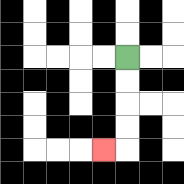{'start': '[5, 2]', 'end': '[4, 6]', 'path_directions': 'D,D,D,D,L', 'path_coordinates': '[[5, 2], [5, 3], [5, 4], [5, 5], [5, 6], [4, 6]]'}